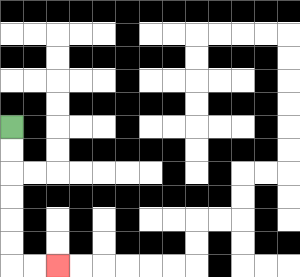{'start': '[0, 5]', 'end': '[2, 11]', 'path_directions': 'D,D,D,D,D,D,R,R', 'path_coordinates': '[[0, 5], [0, 6], [0, 7], [0, 8], [0, 9], [0, 10], [0, 11], [1, 11], [2, 11]]'}